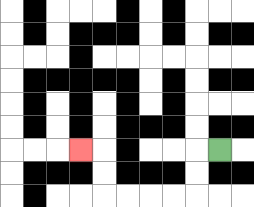{'start': '[9, 6]', 'end': '[3, 6]', 'path_directions': 'L,D,D,L,L,L,L,U,U,L', 'path_coordinates': '[[9, 6], [8, 6], [8, 7], [8, 8], [7, 8], [6, 8], [5, 8], [4, 8], [4, 7], [4, 6], [3, 6]]'}